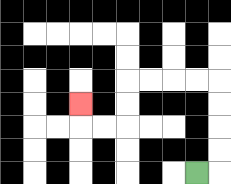{'start': '[8, 7]', 'end': '[3, 4]', 'path_directions': 'R,U,U,U,U,L,L,L,L,D,D,L,L,U', 'path_coordinates': '[[8, 7], [9, 7], [9, 6], [9, 5], [9, 4], [9, 3], [8, 3], [7, 3], [6, 3], [5, 3], [5, 4], [5, 5], [4, 5], [3, 5], [3, 4]]'}